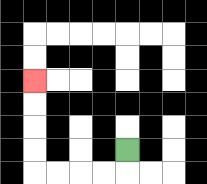{'start': '[5, 6]', 'end': '[1, 3]', 'path_directions': 'D,L,L,L,L,U,U,U,U', 'path_coordinates': '[[5, 6], [5, 7], [4, 7], [3, 7], [2, 7], [1, 7], [1, 6], [1, 5], [1, 4], [1, 3]]'}